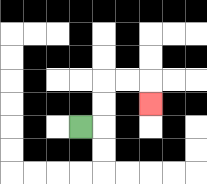{'start': '[3, 5]', 'end': '[6, 4]', 'path_directions': 'R,U,U,R,R,D', 'path_coordinates': '[[3, 5], [4, 5], [4, 4], [4, 3], [5, 3], [6, 3], [6, 4]]'}